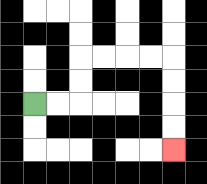{'start': '[1, 4]', 'end': '[7, 6]', 'path_directions': 'R,R,U,U,R,R,R,R,D,D,D,D', 'path_coordinates': '[[1, 4], [2, 4], [3, 4], [3, 3], [3, 2], [4, 2], [5, 2], [6, 2], [7, 2], [7, 3], [7, 4], [7, 5], [7, 6]]'}